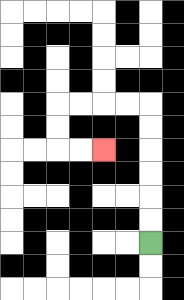{'start': '[6, 10]', 'end': '[4, 6]', 'path_directions': 'U,U,U,U,U,U,L,L,L,L,D,D,R,R', 'path_coordinates': '[[6, 10], [6, 9], [6, 8], [6, 7], [6, 6], [6, 5], [6, 4], [5, 4], [4, 4], [3, 4], [2, 4], [2, 5], [2, 6], [3, 6], [4, 6]]'}